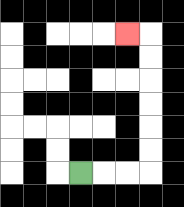{'start': '[3, 7]', 'end': '[5, 1]', 'path_directions': 'R,R,R,U,U,U,U,U,U,L', 'path_coordinates': '[[3, 7], [4, 7], [5, 7], [6, 7], [6, 6], [6, 5], [6, 4], [6, 3], [6, 2], [6, 1], [5, 1]]'}